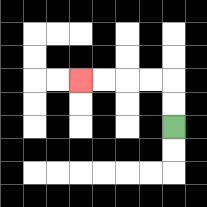{'start': '[7, 5]', 'end': '[3, 3]', 'path_directions': 'U,U,L,L,L,L', 'path_coordinates': '[[7, 5], [7, 4], [7, 3], [6, 3], [5, 3], [4, 3], [3, 3]]'}